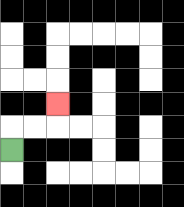{'start': '[0, 6]', 'end': '[2, 4]', 'path_directions': 'U,R,R,U', 'path_coordinates': '[[0, 6], [0, 5], [1, 5], [2, 5], [2, 4]]'}